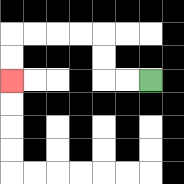{'start': '[6, 3]', 'end': '[0, 3]', 'path_directions': 'L,L,U,U,L,L,L,L,D,D', 'path_coordinates': '[[6, 3], [5, 3], [4, 3], [4, 2], [4, 1], [3, 1], [2, 1], [1, 1], [0, 1], [0, 2], [0, 3]]'}